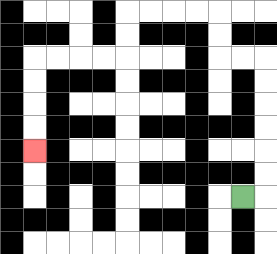{'start': '[10, 8]', 'end': '[1, 6]', 'path_directions': 'R,U,U,U,U,U,U,L,L,U,U,L,L,L,L,D,D,L,L,L,L,D,D,D,D', 'path_coordinates': '[[10, 8], [11, 8], [11, 7], [11, 6], [11, 5], [11, 4], [11, 3], [11, 2], [10, 2], [9, 2], [9, 1], [9, 0], [8, 0], [7, 0], [6, 0], [5, 0], [5, 1], [5, 2], [4, 2], [3, 2], [2, 2], [1, 2], [1, 3], [1, 4], [1, 5], [1, 6]]'}